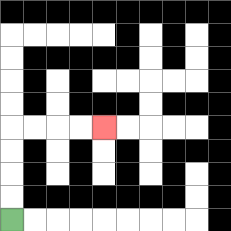{'start': '[0, 9]', 'end': '[4, 5]', 'path_directions': 'U,U,U,U,R,R,R,R', 'path_coordinates': '[[0, 9], [0, 8], [0, 7], [0, 6], [0, 5], [1, 5], [2, 5], [3, 5], [4, 5]]'}